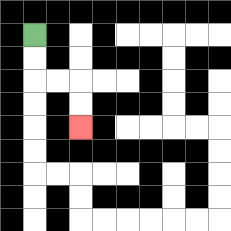{'start': '[1, 1]', 'end': '[3, 5]', 'path_directions': 'D,D,R,R,D,D', 'path_coordinates': '[[1, 1], [1, 2], [1, 3], [2, 3], [3, 3], [3, 4], [3, 5]]'}